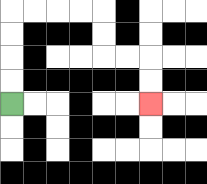{'start': '[0, 4]', 'end': '[6, 4]', 'path_directions': 'U,U,U,U,R,R,R,R,D,D,R,R,D,D', 'path_coordinates': '[[0, 4], [0, 3], [0, 2], [0, 1], [0, 0], [1, 0], [2, 0], [3, 0], [4, 0], [4, 1], [4, 2], [5, 2], [6, 2], [6, 3], [6, 4]]'}